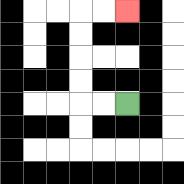{'start': '[5, 4]', 'end': '[5, 0]', 'path_directions': 'L,L,U,U,U,U,R,R', 'path_coordinates': '[[5, 4], [4, 4], [3, 4], [3, 3], [3, 2], [3, 1], [3, 0], [4, 0], [5, 0]]'}